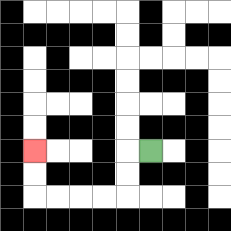{'start': '[6, 6]', 'end': '[1, 6]', 'path_directions': 'L,D,D,L,L,L,L,U,U', 'path_coordinates': '[[6, 6], [5, 6], [5, 7], [5, 8], [4, 8], [3, 8], [2, 8], [1, 8], [1, 7], [1, 6]]'}